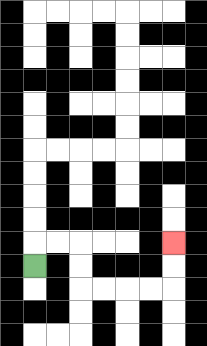{'start': '[1, 11]', 'end': '[7, 10]', 'path_directions': 'U,R,R,D,D,R,R,R,R,U,U', 'path_coordinates': '[[1, 11], [1, 10], [2, 10], [3, 10], [3, 11], [3, 12], [4, 12], [5, 12], [6, 12], [7, 12], [7, 11], [7, 10]]'}